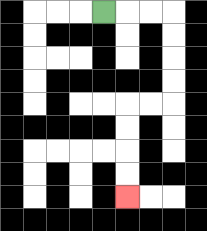{'start': '[4, 0]', 'end': '[5, 8]', 'path_directions': 'R,R,R,D,D,D,D,L,L,D,D,D,D', 'path_coordinates': '[[4, 0], [5, 0], [6, 0], [7, 0], [7, 1], [7, 2], [7, 3], [7, 4], [6, 4], [5, 4], [5, 5], [5, 6], [5, 7], [5, 8]]'}